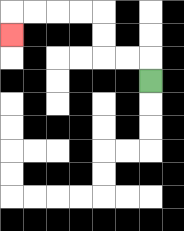{'start': '[6, 3]', 'end': '[0, 1]', 'path_directions': 'U,L,L,U,U,L,L,L,L,D', 'path_coordinates': '[[6, 3], [6, 2], [5, 2], [4, 2], [4, 1], [4, 0], [3, 0], [2, 0], [1, 0], [0, 0], [0, 1]]'}